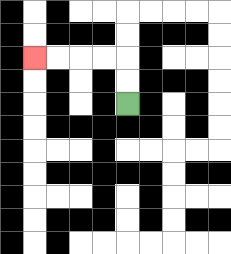{'start': '[5, 4]', 'end': '[1, 2]', 'path_directions': 'U,U,L,L,L,L', 'path_coordinates': '[[5, 4], [5, 3], [5, 2], [4, 2], [3, 2], [2, 2], [1, 2]]'}